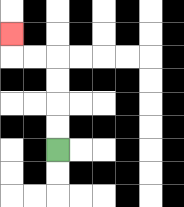{'start': '[2, 6]', 'end': '[0, 1]', 'path_directions': 'U,U,U,U,L,L,U', 'path_coordinates': '[[2, 6], [2, 5], [2, 4], [2, 3], [2, 2], [1, 2], [0, 2], [0, 1]]'}